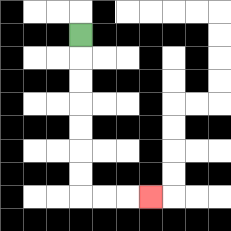{'start': '[3, 1]', 'end': '[6, 8]', 'path_directions': 'D,D,D,D,D,D,D,R,R,R', 'path_coordinates': '[[3, 1], [3, 2], [3, 3], [3, 4], [3, 5], [3, 6], [3, 7], [3, 8], [4, 8], [5, 8], [6, 8]]'}